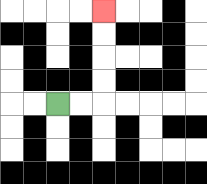{'start': '[2, 4]', 'end': '[4, 0]', 'path_directions': 'R,R,U,U,U,U', 'path_coordinates': '[[2, 4], [3, 4], [4, 4], [4, 3], [4, 2], [4, 1], [4, 0]]'}